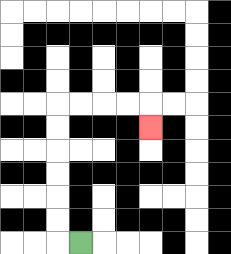{'start': '[3, 10]', 'end': '[6, 5]', 'path_directions': 'L,U,U,U,U,U,U,R,R,R,R,D', 'path_coordinates': '[[3, 10], [2, 10], [2, 9], [2, 8], [2, 7], [2, 6], [2, 5], [2, 4], [3, 4], [4, 4], [5, 4], [6, 4], [6, 5]]'}